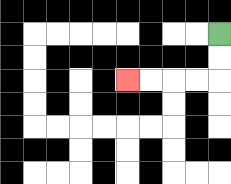{'start': '[9, 1]', 'end': '[5, 3]', 'path_directions': 'D,D,L,L,L,L', 'path_coordinates': '[[9, 1], [9, 2], [9, 3], [8, 3], [7, 3], [6, 3], [5, 3]]'}